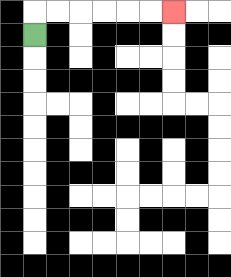{'start': '[1, 1]', 'end': '[7, 0]', 'path_directions': 'U,R,R,R,R,R,R', 'path_coordinates': '[[1, 1], [1, 0], [2, 0], [3, 0], [4, 0], [5, 0], [6, 0], [7, 0]]'}